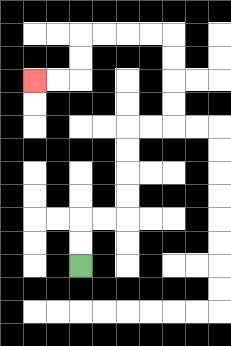{'start': '[3, 11]', 'end': '[1, 3]', 'path_directions': 'U,U,R,R,U,U,U,U,R,R,U,U,U,U,L,L,L,L,D,D,L,L', 'path_coordinates': '[[3, 11], [3, 10], [3, 9], [4, 9], [5, 9], [5, 8], [5, 7], [5, 6], [5, 5], [6, 5], [7, 5], [7, 4], [7, 3], [7, 2], [7, 1], [6, 1], [5, 1], [4, 1], [3, 1], [3, 2], [3, 3], [2, 3], [1, 3]]'}